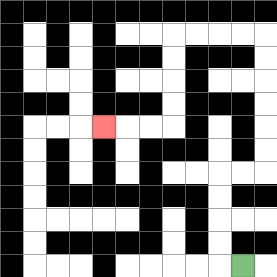{'start': '[10, 11]', 'end': '[4, 5]', 'path_directions': 'L,U,U,U,U,R,R,U,U,U,U,U,U,L,L,L,L,D,D,D,D,L,L,L', 'path_coordinates': '[[10, 11], [9, 11], [9, 10], [9, 9], [9, 8], [9, 7], [10, 7], [11, 7], [11, 6], [11, 5], [11, 4], [11, 3], [11, 2], [11, 1], [10, 1], [9, 1], [8, 1], [7, 1], [7, 2], [7, 3], [7, 4], [7, 5], [6, 5], [5, 5], [4, 5]]'}